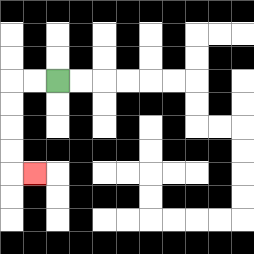{'start': '[2, 3]', 'end': '[1, 7]', 'path_directions': 'L,L,D,D,D,D,R', 'path_coordinates': '[[2, 3], [1, 3], [0, 3], [0, 4], [0, 5], [0, 6], [0, 7], [1, 7]]'}